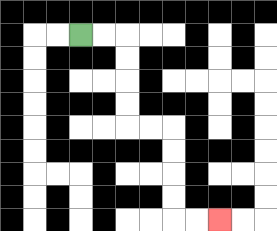{'start': '[3, 1]', 'end': '[9, 9]', 'path_directions': 'R,R,D,D,D,D,R,R,D,D,D,D,R,R', 'path_coordinates': '[[3, 1], [4, 1], [5, 1], [5, 2], [5, 3], [5, 4], [5, 5], [6, 5], [7, 5], [7, 6], [7, 7], [7, 8], [7, 9], [8, 9], [9, 9]]'}